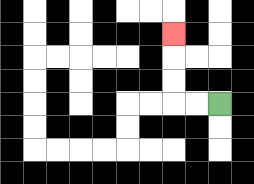{'start': '[9, 4]', 'end': '[7, 1]', 'path_directions': 'L,L,U,U,U', 'path_coordinates': '[[9, 4], [8, 4], [7, 4], [7, 3], [7, 2], [7, 1]]'}